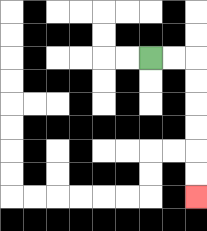{'start': '[6, 2]', 'end': '[8, 8]', 'path_directions': 'R,R,D,D,D,D,D,D', 'path_coordinates': '[[6, 2], [7, 2], [8, 2], [8, 3], [8, 4], [8, 5], [8, 6], [8, 7], [8, 8]]'}